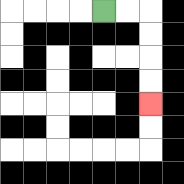{'start': '[4, 0]', 'end': '[6, 4]', 'path_directions': 'R,R,D,D,D,D', 'path_coordinates': '[[4, 0], [5, 0], [6, 0], [6, 1], [6, 2], [6, 3], [6, 4]]'}